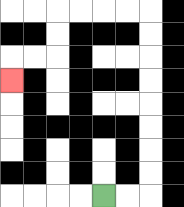{'start': '[4, 8]', 'end': '[0, 3]', 'path_directions': 'R,R,U,U,U,U,U,U,U,U,L,L,L,L,D,D,L,L,D', 'path_coordinates': '[[4, 8], [5, 8], [6, 8], [6, 7], [6, 6], [6, 5], [6, 4], [6, 3], [6, 2], [6, 1], [6, 0], [5, 0], [4, 0], [3, 0], [2, 0], [2, 1], [2, 2], [1, 2], [0, 2], [0, 3]]'}